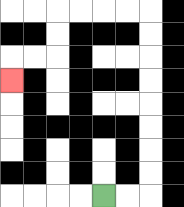{'start': '[4, 8]', 'end': '[0, 3]', 'path_directions': 'R,R,U,U,U,U,U,U,U,U,L,L,L,L,D,D,L,L,D', 'path_coordinates': '[[4, 8], [5, 8], [6, 8], [6, 7], [6, 6], [6, 5], [6, 4], [6, 3], [6, 2], [6, 1], [6, 0], [5, 0], [4, 0], [3, 0], [2, 0], [2, 1], [2, 2], [1, 2], [0, 2], [0, 3]]'}